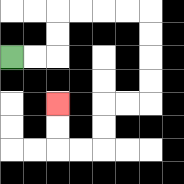{'start': '[0, 2]', 'end': '[2, 4]', 'path_directions': 'R,R,U,U,R,R,R,R,D,D,D,D,L,L,D,D,L,L,U,U', 'path_coordinates': '[[0, 2], [1, 2], [2, 2], [2, 1], [2, 0], [3, 0], [4, 0], [5, 0], [6, 0], [6, 1], [6, 2], [6, 3], [6, 4], [5, 4], [4, 4], [4, 5], [4, 6], [3, 6], [2, 6], [2, 5], [2, 4]]'}